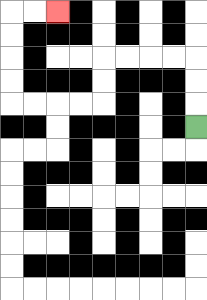{'start': '[8, 5]', 'end': '[2, 0]', 'path_directions': 'U,U,U,L,L,L,L,D,D,L,L,L,L,U,U,U,U,R,R', 'path_coordinates': '[[8, 5], [8, 4], [8, 3], [8, 2], [7, 2], [6, 2], [5, 2], [4, 2], [4, 3], [4, 4], [3, 4], [2, 4], [1, 4], [0, 4], [0, 3], [0, 2], [0, 1], [0, 0], [1, 0], [2, 0]]'}